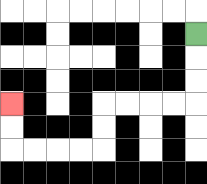{'start': '[8, 1]', 'end': '[0, 4]', 'path_directions': 'D,D,D,L,L,L,L,D,D,L,L,L,L,U,U', 'path_coordinates': '[[8, 1], [8, 2], [8, 3], [8, 4], [7, 4], [6, 4], [5, 4], [4, 4], [4, 5], [4, 6], [3, 6], [2, 6], [1, 6], [0, 6], [0, 5], [0, 4]]'}